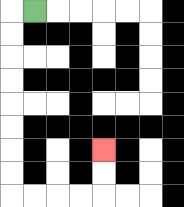{'start': '[1, 0]', 'end': '[4, 6]', 'path_directions': 'L,D,D,D,D,D,D,D,D,R,R,R,R,U,U', 'path_coordinates': '[[1, 0], [0, 0], [0, 1], [0, 2], [0, 3], [0, 4], [0, 5], [0, 6], [0, 7], [0, 8], [1, 8], [2, 8], [3, 8], [4, 8], [4, 7], [4, 6]]'}